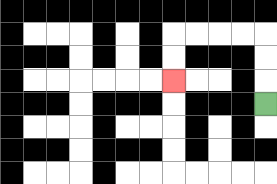{'start': '[11, 4]', 'end': '[7, 3]', 'path_directions': 'U,U,U,L,L,L,L,D,D', 'path_coordinates': '[[11, 4], [11, 3], [11, 2], [11, 1], [10, 1], [9, 1], [8, 1], [7, 1], [7, 2], [7, 3]]'}